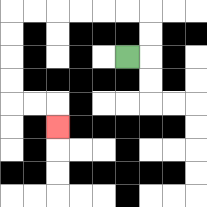{'start': '[5, 2]', 'end': '[2, 5]', 'path_directions': 'R,U,U,L,L,L,L,L,L,D,D,D,D,R,R,D', 'path_coordinates': '[[5, 2], [6, 2], [6, 1], [6, 0], [5, 0], [4, 0], [3, 0], [2, 0], [1, 0], [0, 0], [0, 1], [0, 2], [0, 3], [0, 4], [1, 4], [2, 4], [2, 5]]'}